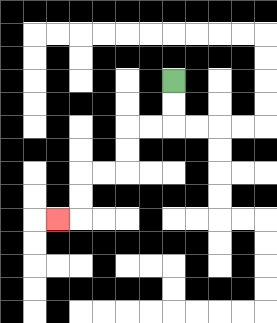{'start': '[7, 3]', 'end': '[2, 9]', 'path_directions': 'D,D,L,L,D,D,L,L,D,D,L', 'path_coordinates': '[[7, 3], [7, 4], [7, 5], [6, 5], [5, 5], [5, 6], [5, 7], [4, 7], [3, 7], [3, 8], [3, 9], [2, 9]]'}